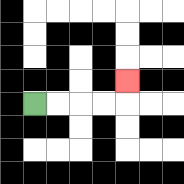{'start': '[1, 4]', 'end': '[5, 3]', 'path_directions': 'R,R,R,R,U', 'path_coordinates': '[[1, 4], [2, 4], [3, 4], [4, 4], [5, 4], [5, 3]]'}